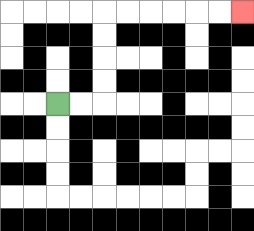{'start': '[2, 4]', 'end': '[10, 0]', 'path_directions': 'R,R,U,U,U,U,R,R,R,R,R,R', 'path_coordinates': '[[2, 4], [3, 4], [4, 4], [4, 3], [4, 2], [4, 1], [4, 0], [5, 0], [6, 0], [7, 0], [8, 0], [9, 0], [10, 0]]'}